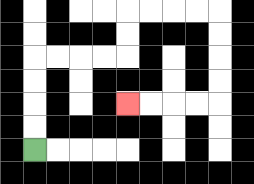{'start': '[1, 6]', 'end': '[5, 4]', 'path_directions': 'U,U,U,U,R,R,R,R,U,U,R,R,R,R,D,D,D,D,L,L,L,L', 'path_coordinates': '[[1, 6], [1, 5], [1, 4], [1, 3], [1, 2], [2, 2], [3, 2], [4, 2], [5, 2], [5, 1], [5, 0], [6, 0], [7, 0], [8, 0], [9, 0], [9, 1], [9, 2], [9, 3], [9, 4], [8, 4], [7, 4], [6, 4], [5, 4]]'}